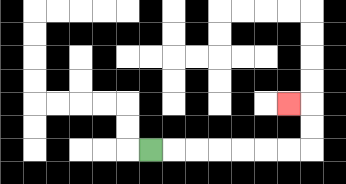{'start': '[6, 6]', 'end': '[12, 4]', 'path_directions': 'R,R,R,R,R,R,R,U,U,L', 'path_coordinates': '[[6, 6], [7, 6], [8, 6], [9, 6], [10, 6], [11, 6], [12, 6], [13, 6], [13, 5], [13, 4], [12, 4]]'}